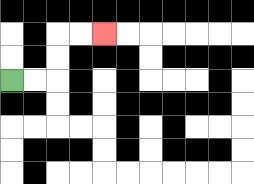{'start': '[0, 3]', 'end': '[4, 1]', 'path_directions': 'R,R,U,U,R,R', 'path_coordinates': '[[0, 3], [1, 3], [2, 3], [2, 2], [2, 1], [3, 1], [4, 1]]'}